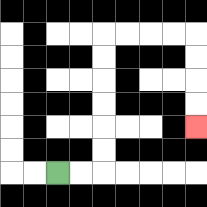{'start': '[2, 7]', 'end': '[8, 5]', 'path_directions': 'R,R,U,U,U,U,U,U,R,R,R,R,D,D,D,D', 'path_coordinates': '[[2, 7], [3, 7], [4, 7], [4, 6], [4, 5], [4, 4], [4, 3], [4, 2], [4, 1], [5, 1], [6, 1], [7, 1], [8, 1], [8, 2], [8, 3], [8, 4], [8, 5]]'}